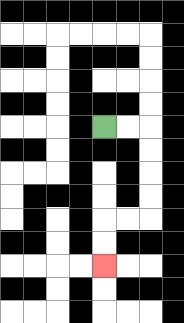{'start': '[4, 5]', 'end': '[4, 11]', 'path_directions': 'R,R,D,D,D,D,L,L,D,D', 'path_coordinates': '[[4, 5], [5, 5], [6, 5], [6, 6], [6, 7], [6, 8], [6, 9], [5, 9], [4, 9], [4, 10], [4, 11]]'}